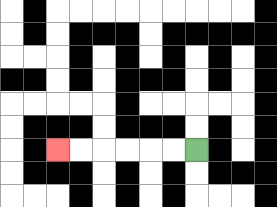{'start': '[8, 6]', 'end': '[2, 6]', 'path_directions': 'L,L,L,L,L,L', 'path_coordinates': '[[8, 6], [7, 6], [6, 6], [5, 6], [4, 6], [3, 6], [2, 6]]'}